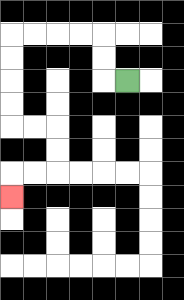{'start': '[5, 3]', 'end': '[0, 8]', 'path_directions': 'L,U,U,L,L,L,L,D,D,D,D,R,R,D,D,L,L,D', 'path_coordinates': '[[5, 3], [4, 3], [4, 2], [4, 1], [3, 1], [2, 1], [1, 1], [0, 1], [0, 2], [0, 3], [0, 4], [0, 5], [1, 5], [2, 5], [2, 6], [2, 7], [1, 7], [0, 7], [0, 8]]'}